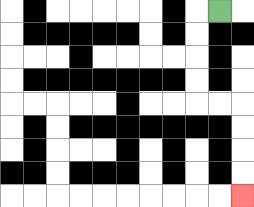{'start': '[9, 0]', 'end': '[10, 8]', 'path_directions': 'L,D,D,D,D,R,R,D,D,D,D', 'path_coordinates': '[[9, 0], [8, 0], [8, 1], [8, 2], [8, 3], [8, 4], [9, 4], [10, 4], [10, 5], [10, 6], [10, 7], [10, 8]]'}